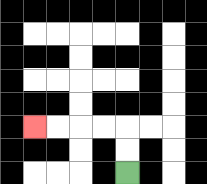{'start': '[5, 7]', 'end': '[1, 5]', 'path_directions': 'U,U,L,L,L,L', 'path_coordinates': '[[5, 7], [5, 6], [5, 5], [4, 5], [3, 5], [2, 5], [1, 5]]'}